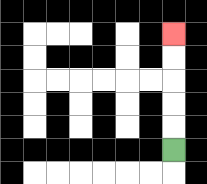{'start': '[7, 6]', 'end': '[7, 1]', 'path_directions': 'U,U,U,U,U', 'path_coordinates': '[[7, 6], [7, 5], [7, 4], [7, 3], [7, 2], [7, 1]]'}